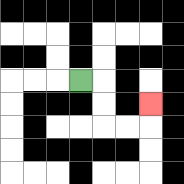{'start': '[3, 3]', 'end': '[6, 4]', 'path_directions': 'R,D,D,R,R,U', 'path_coordinates': '[[3, 3], [4, 3], [4, 4], [4, 5], [5, 5], [6, 5], [6, 4]]'}